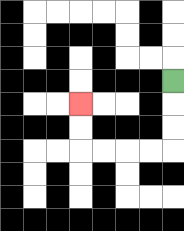{'start': '[7, 3]', 'end': '[3, 4]', 'path_directions': 'D,D,D,L,L,L,L,U,U', 'path_coordinates': '[[7, 3], [7, 4], [7, 5], [7, 6], [6, 6], [5, 6], [4, 6], [3, 6], [3, 5], [3, 4]]'}